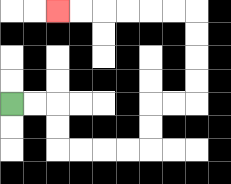{'start': '[0, 4]', 'end': '[2, 0]', 'path_directions': 'R,R,D,D,R,R,R,R,U,U,R,R,U,U,U,U,L,L,L,L,L,L', 'path_coordinates': '[[0, 4], [1, 4], [2, 4], [2, 5], [2, 6], [3, 6], [4, 6], [5, 6], [6, 6], [6, 5], [6, 4], [7, 4], [8, 4], [8, 3], [8, 2], [8, 1], [8, 0], [7, 0], [6, 0], [5, 0], [4, 0], [3, 0], [2, 0]]'}